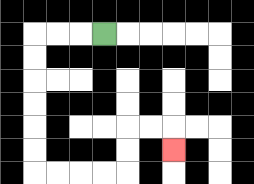{'start': '[4, 1]', 'end': '[7, 6]', 'path_directions': 'L,L,L,D,D,D,D,D,D,R,R,R,R,U,U,R,R,D', 'path_coordinates': '[[4, 1], [3, 1], [2, 1], [1, 1], [1, 2], [1, 3], [1, 4], [1, 5], [1, 6], [1, 7], [2, 7], [3, 7], [4, 7], [5, 7], [5, 6], [5, 5], [6, 5], [7, 5], [7, 6]]'}